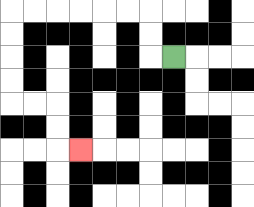{'start': '[7, 2]', 'end': '[3, 6]', 'path_directions': 'L,U,U,L,L,L,L,L,L,D,D,D,D,R,R,D,D,R', 'path_coordinates': '[[7, 2], [6, 2], [6, 1], [6, 0], [5, 0], [4, 0], [3, 0], [2, 0], [1, 0], [0, 0], [0, 1], [0, 2], [0, 3], [0, 4], [1, 4], [2, 4], [2, 5], [2, 6], [3, 6]]'}